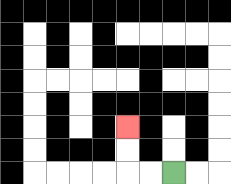{'start': '[7, 7]', 'end': '[5, 5]', 'path_directions': 'L,L,U,U', 'path_coordinates': '[[7, 7], [6, 7], [5, 7], [5, 6], [5, 5]]'}